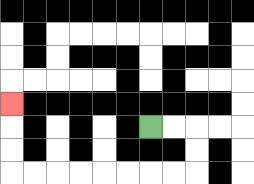{'start': '[6, 5]', 'end': '[0, 4]', 'path_directions': 'R,R,D,D,L,L,L,L,L,L,L,L,U,U,U', 'path_coordinates': '[[6, 5], [7, 5], [8, 5], [8, 6], [8, 7], [7, 7], [6, 7], [5, 7], [4, 7], [3, 7], [2, 7], [1, 7], [0, 7], [0, 6], [0, 5], [0, 4]]'}